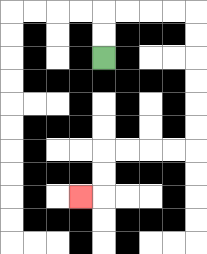{'start': '[4, 2]', 'end': '[3, 8]', 'path_directions': 'U,U,R,R,R,R,D,D,D,D,D,D,L,L,L,L,D,D,L', 'path_coordinates': '[[4, 2], [4, 1], [4, 0], [5, 0], [6, 0], [7, 0], [8, 0], [8, 1], [8, 2], [8, 3], [8, 4], [8, 5], [8, 6], [7, 6], [6, 6], [5, 6], [4, 6], [4, 7], [4, 8], [3, 8]]'}